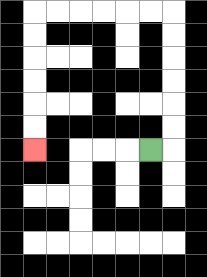{'start': '[6, 6]', 'end': '[1, 6]', 'path_directions': 'R,U,U,U,U,U,U,L,L,L,L,L,L,D,D,D,D,D,D', 'path_coordinates': '[[6, 6], [7, 6], [7, 5], [7, 4], [7, 3], [7, 2], [7, 1], [7, 0], [6, 0], [5, 0], [4, 0], [3, 0], [2, 0], [1, 0], [1, 1], [1, 2], [1, 3], [1, 4], [1, 5], [1, 6]]'}